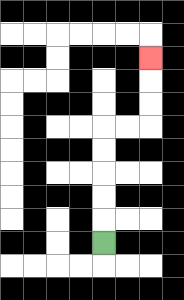{'start': '[4, 10]', 'end': '[6, 2]', 'path_directions': 'U,U,U,U,U,R,R,U,U,U', 'path_coordinates': '[[4, 10], [4, 9], [4, 8], [4, 7], [4, 6], [4, 5], [5, 5], [6, 5], [6, 4], [6, 3], [6, 2]]'}